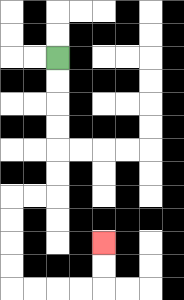{'start': '[2, 2]', 'end': '[4, 10]', 'path_directions': 'D,D,D,D,D,D,L,L,D,D,D,D,R,R,R,R,U,U', 'path_coordinates': '[[2, 2], [2, 3], [2, 4], [2, 5], [2, 6], [2, 7], [2, 8], [1, 8], [0, 8], [0, 9], [0, 10], [0, 11], [0, 12], [1, 12], [2, 12], [3, 12], [4, 12], [4, 11], [4, 10]]'}